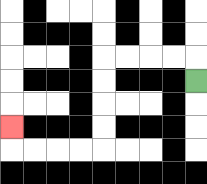{'start': '[8, 3]', 'end': '[0, 5]', 'path_directions': 'U,L,L,L,L,D,D,D,D,L,L,L,L,U', 'path_coordinates': '[[8, 3], [8, 2], [7, 2], [6, 2], [5, 2], [4, 2], [4, 3], [4, 4], [4, 5], [4, 6], [3, 6], [2, 6], [1, 6], [0, 6], [0, 5]]'}